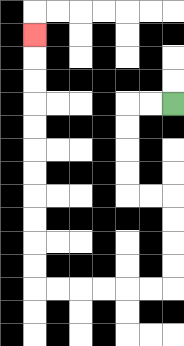{'start': '[7, 4]', 'end': '[1, 1]', 'path_directions': 'L,L,D,D,D,D,R,R,D,D,D,D,L,L,L,L,L,L,U,U,U,U,U,U,U,U,U,U,U', 'path_coordinates': '[[7, 4], [6, 4], [5, 4], [5, 5], [5, 6], [5, 7], [5, 8], [6, 8], [7, 8], [7, 9], [7, 10], [7, 11], [7, 12], [6, 12], [5, 12], [4, 12], [3, 12], [2, 12], [1, 12], [1, 11], [1, 10], [1, 9], [1, 8], [1, 7], [1, 6], [1, 5], [1, 4], [1, 3], [1, 2], [1, 1]]'}